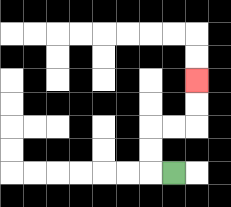{'start': '[7, 7]', 'end': '[8, 3]', 'path_directions': 'L,U,U,R,R,U,U', 'path_coordinates': '[[7, 7], [6, 7], [6, 6], [6, 5], [7, 5], [8, 5], [8, 4], [8, 3]]'}